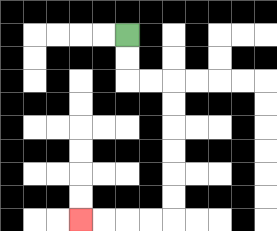{'start': '[5, 1]', 'end': '[3, 9]', 'path_directions': 'D,D,R,R,D,D,D,D,D,D,L,L,L,L', 'path_coordinates': '[[5, 1], [5, 2], [5, 3], [6, 3], [7, 3], [7, 4], [7, 5], [7, 6], [7, 7], [7, 8], [7, 9], [6, 9], [5, 9], [4, 9], [3, 9]]'}